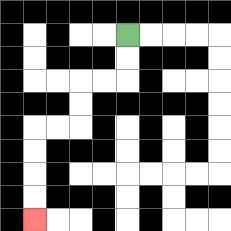{'start': '[5, 1]', 'end': '[1, 9]', 'path_directions': 'D,D,L,L,D,D,L,L,D,D,D,D', 'path_coordinates': '[[5, 1], [5, 2], [5, 3], [4, 3], [3, 3], [3, 4], [3, 5], [2, 5], [1, 5], [1, 6], [1, 7], [1, 8], [1, 9]]'}